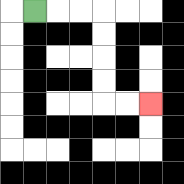{'start': '[1, 0]', 'end': '[6, 4]', 'path_directions': 'R,R,R,D,D,D,D,R,R', 'path_coordinates': '[[1, 0], [2, 0], [3, 0], [4, 0], [4, 1], [4, 2], [4, 3], [4, 4], [5, 4], [6, 4]]'}